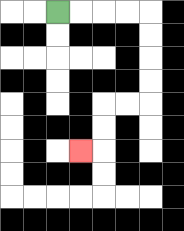{'start': '[2, 0]', 'end': '[3, 6]', 'path_directions': 'R,R,R,R,D,D,D,D,L,L,D,D,L', 'path_coordinates': '[[2, 0], [3, 0], [4, 0], [5, 0], [6, 0], [6, 1], [6, 2], [6, 3], [6, 4], [5, 4], [4, 4], [4, 5], [4, 6], [3, 6]]'}